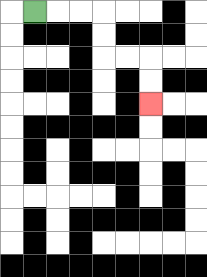{'start': '[1, 0]', 'end': '[6, 4]', 'path_directions': 'R,R,R,D,D,R,R,D,D', 'path_coordinates': '[[1, 0], [2, 0], [3, 0], [4, 0], [4, 1], [4, 2], [5, 2], [6, 2], [6, 3], [6, 4]]'}